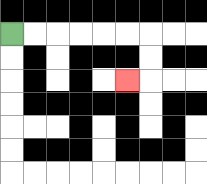{'start': '[0, 1]', 'end': '[5, 3]', 'path_directions': 'R,R,R,R,R,R,D,D,L', 'path_coordinates': '[[0, 1], [1, 1], [2, 1], [3, 1], [4, 1], [5, 1], [6, 1], [6, 2], [6, 3], [5, 3]]'}